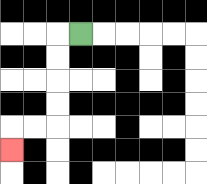{'start': '[3, 1]', 'end': '[0, 6]', 'path_directions': 'L,D,D,D,D,L,L,D', 'path_coordinates': '[[3, 1], [2, 1], [2, 2], [2, 3], [2, 4], [2, 5], [1, 5], [0, 5], [0, 6]]'}